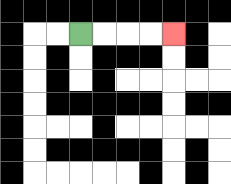{'start': '[3, 1]', 'end': '[7, 1]', 'path_directions': 'R,R,R,R', 'path_coordinates': '[[3, 1], [4, 1], [5, 1], [6, 1], [7, 1]]'}